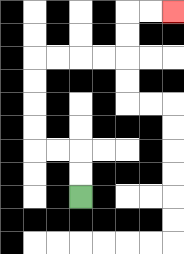{'start': '[3, 8]', 'end': '[7, 0]', 'path_directions': 'U,U,L,L,U,U,U,U,R,R,R,R,U,U,R,R', 'path_coordinates': '[[3, 8], [3, 7], [3, 6], [2, 6], [1, 6], [1, 5], [1, 4], [1, 3], [1, 2], [2, 2], [3, 2], [4, 2], [5, 2], [5, 1], [5, 0], [6, 0], [7, 0]]'}